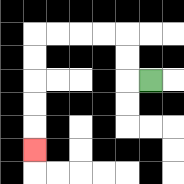{'start': '[6, 3]', 'end': '[1, 6]', 'path_directions': 'L,U,U,L,L,L,L,D,D,D,D,D', 'path_coordinates': '[[6, 3], [5, 3], [5, 2], [5, 1], [4, 1], [3, 1], [2, 1], [1, 1], [1, 2], [1, 3], [1, 4], [1, 5], [1, 6]]'}